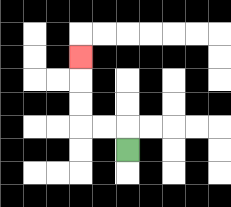{'start': '[5, 6]', 'end': '[3, 2]', 'path_directions': 'U,L,L,U,U,U', 'path_coordinates': '[[5, 6], [5, 5], [4, 5], [3, 5], [3, 4], [3, 3], [3, 2]]'}